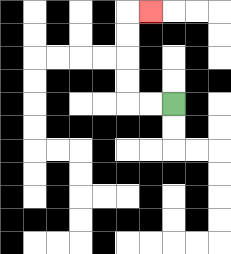{'start': '[7, 4]', 'end': '[6, 0]', 'path_directions': 'L,L,U,U,U,U,R', 'path_coordinates': '[[7, 4], [6, 4], [5, 4], [5, 3], [5, 2], [5, 1], [5, 0], [6, 0]]'}